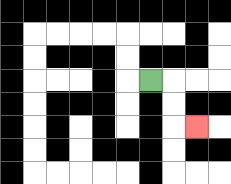{'start': '[6, 3]', 'end': '[8, 5]', 'path_directions': 'R,D,D,R', 'path_coordinates': '[[6, 3], [7, 3], [7, 4], [7, 5], [8, 5]]'}